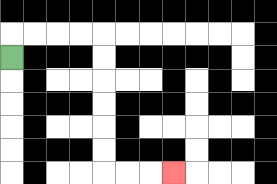{'start': '[0, 2]', 'end': '[7, 7]', 'path_directions': 'U,R,R,R,R,D,D,D,D,D,D,R,R,R', 'path_coordinates': '[[0, 2], [0, 1], [1, 1], [2, 1], [3, 1], [4, 1], [4, 2], [4, 3], [4, 4], [4, 5], [4, 6], [4, 7], [5, 7], [6, 7], [7, 7]]'}